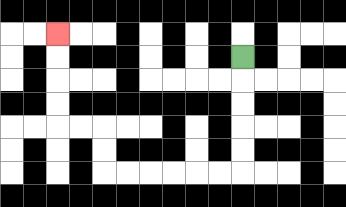{'start': '[10, 2]', 'end': '[2, 1]', 'path_directions': 'D,D,D,D,D,L,L,L,L,L,L,U,U,L,L,U,U,U,U', 'path_coordinates': '[[10, 2], [10, 3], [10, 4], [10, 5], [10, 6], [10, 7], [9, 7], [8, 7], [7, 7], [6, 7], [5, 7], [4, 7], [4, 6], [4, 5], [3, 5], [2, 5], [2, 4], [2, 3], [2, 2], [2, 1]]'}